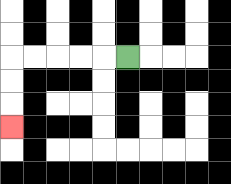{'start': '[5, 2]', 'end': '[0, 5]', 'path_directions': 'L,L,L,L,L,D,D,D', 'path_coordinates': '[[5, 2], [4, 2], [3, 2], [2, 2], [1, 2], [0, 2], [0, 3], [0, 4], [0, 5]]'}